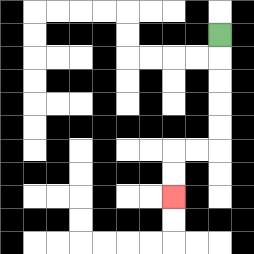{'start': '[9, 1]', 'end': '[7, 8]', 'path_directions': 'D,D,D,D,D,L,L,D,D', 'path_coordinates': '[[9, 1], [9, 2], [9, 3], [9, 4], [9, 5], [9, 6], [8, 6], [7, 6], [7, 7], [7, 8]]'}